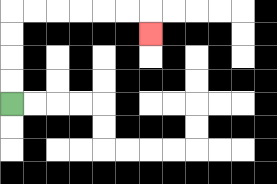{'start': '[0, 4]', 'end': '[6, 1]', 'path_directions': 'U,U,U,U,R,R,R,R,R,R,D', 'path_coordinates': '[[0, 4], [0, 3], [0, 2], [0, 1], [0, 0], [1, 0], [2, 0], [3, 0], [4, 0], [5, 0], [6, 0], [6, 1]]'}